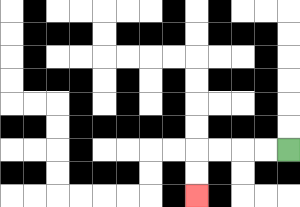{'start': '[12, 6]', 'end': '[8, 8]', 'path_directions': 'L,L,L,L,D,D', 'path_coordinates': '[[12, 6], [11, 6], [10, 6], [9, 6], [8, 6], [8, 7], [8, 8]]'}